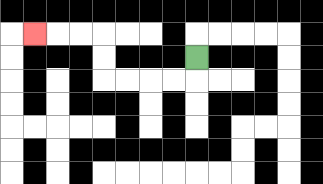{'start': '[8, 2]', 'end': '[1, 1]', 'path_directions': 'D,L,L,L,L,U,U,L,L,L', 'path_coordinates': '[[8, 2], [8, 3], [7, 3], [6, 3], [5, 3], [4, 3], [4, 2], [4, 1], [3, 1], [2, 1], [1, 1]]'}